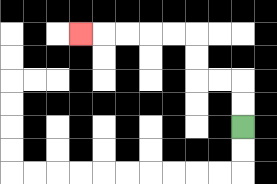{'start': '[10, 5]', 'end': '[3, 1]', 'path_directions': 'U,U,L,L,U,U,L,L,L,L,L', 'path_coordinates': '[[10, 5], [10, 4], [10, 3], [9, 3], [8, 3], [8, 2], [8, 1], [7, 1], [6, 1], [5, 1], [4, 1], [3, 1]]'}